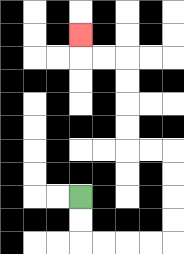{'start': '[3, 8]', 'end': '[3, 1]', 'path_directions': 'D,D,R,R,R,R,U,U,U,U,L,L,U,U,U,U,L,L,U', 'path_coordinates': '[[3, 8], [3, 9], [3, 10], [4, 10], [5, 10], [6, 10], [7, 10], [7, 9], [7, 8], [7, 7], [7, 6], [6, 6], [5, 6], [5, 5], [5, 4], [5, 3], [5, 2], [4, 2], [3, 2], [3, 1]]'}